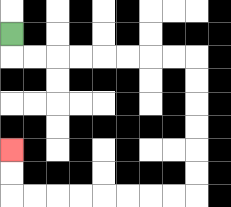{'start': '[0, 1]', 'end': '[0, 6]', 'path_directions': 'D,R,R,R,R,R,R,R,R,D,D,D,D,D,D,L,L,L,L,L,L,L,L,U,U', 'path_coordinates': '[[0, 1], [0, 2], [1, 2], [2, 2], [3, 2], [4, 2], [5, 2], [6, 2], [7, 2], [8, 2], [8, 3], [8, 4], [8, 5], [8, 6], [8, 7], [8, 8], [7, 8], [6, 8], [5, 8], [4, 8], [3, 8], [2, 8], [1, 8], [0, 8], [0, 7], [0, 6]]'}